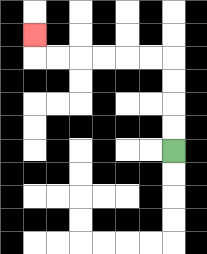{'start': '[7, 6]', 'end': '[1, 1]', 'path_directions': 'U,U,U,U,L,L,L,L,L,L,U', 'path_coordinates': '[[7, 6], [7, 5], [7, 4], [7, 3], [7, 2], [6, 2], [5, 2], [4, 2], [3, 2], [2, 2], [1, 2], [1, 1]]'}